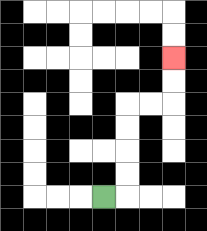{'start': '[4, 8]', 'end': '[7, 2]', 'path_directions': 'R,U,U,U,U,R,R,U,U', 'path_coordinates': '[[4, 8], [5, 8], [5, 7], [5, 6], [5, 5], [5, 4], [6, 4], [7, 4], [7, 3], [7, 2]]'}